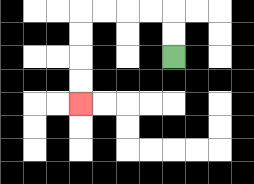{'start': '[7, 2]', 'end': '[3, 4]', 'path_directions': 'U,U,L,L,L,L,D,D,D,D', 'path_coordinates': '[[7, 2], [7, 1], [7, 0], [6, 0], [5, 0], [4, 0], [3, 0], [3, 1], [3, 2], [3, 3], [3, 4]]'}